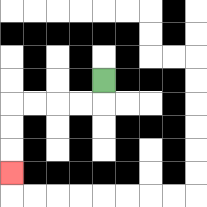{'start': '[4, 3]', 'end': '[0, 7]', 'path_directions': 'D,L,L,L,L,D,D,D', 'path_coordinates': '[[4, 3], [4, 4], [3, 4], [2, 4], [1, 4], [0, 4], [0, 5], [0, 6], [0, 7]]'}